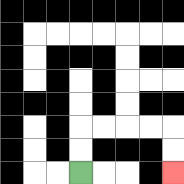{'start': '[3, 7]', 'end': '[7, 7]', 'path_directions': 'U,U,R,R,R,R,D,D', 'path_coordinates': '[[3, 7], [3, 6], [3, 5], [4, 5], [5, 5], [6, 5], [7, 5], [7, 6], [7, 7]]'}